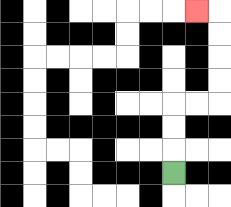{'start': '[7, 7]', 'end': '[8, 0]', 'path_directions': 'U,U,U,R,R,U,U,U,U,L', 'path_coordinates': '[[7, 7], [7, 6], [7, 5], [7, 4], [8, 4], [9, 4], [9, 3], [9, 2], [9, 1], [9, 0], [8, 0]]'}